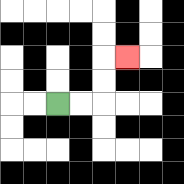{'start': '[2, 4]', 'end': '[5, 2]', 'path_directions': 'R,R,U,U,R', 'path_coordinates': '[[2, 4], [3, 4], [4, 4], [4, 3], [4, 2], [5, 2]]'}